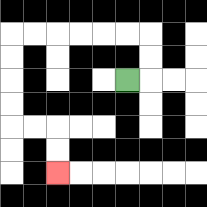{'start': '[5, 3]', 'end': '[2, 7]', 'path_directions': 'R,U,U,L,L,L,L,L,L,D,D,D,D,R,R,D,D', 'path_coordinates': '[[5, 3], [6, 3], [6, 2], [6, 1], [5, 1], [4, 1], [3, 1], [2, 1], [1, 1], [0, 1], [0, 2], [0, 3], [0, 4], [0, 5], [1, 5], [2, 5], [2, 6], [2, 7]]'}